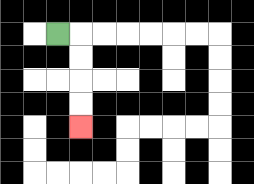{'start': '[2, 1]', 'end': '[3, 5]', 'path_directions': 'R,D,D,D,D', 'path_coordinates': '[[2, 1], [3, 1], [3, 2], [3, 3], [3, 4], [3, 5]]'}